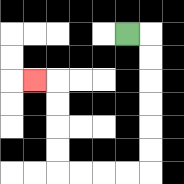{'start': '[5, 1]', 'end': '[1, 3]', 'path_directions': 'R,D,D,D,D,D,D,L,L,L,L,U,U,U,U,L', 'path_coordinates': '[[5, 1], [6, 1], [6, 2], [6, 3], [6, 4], [6, 5], [6, 6], [6, 7], [5, 7], [4, 7], [3, 7], [2, 7], [2, 6], [2, 5], [2, 4], [2, 3], [1, 3]]'}